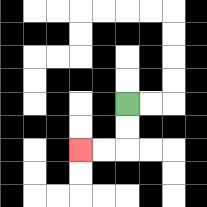{'start': '[5, 4]', 'end': '[3, 6]', 'path_directions': 'D,D,L,L', 'path_coordinates': '[[5, 4], [5, 5], [5, 6], [4, 6], [3, 6]]'}